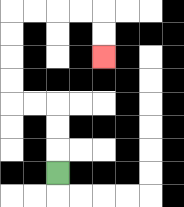{'start': '[2, 7]', 'end': '[4, 2]', 'path_directions': 'U,U,U,L,L,U,U,U,U,R,R,R,R,D,D', 'path_coordinates': '[[2, 7], [2, 6], [2, 5], [2, 4], [1, 4], [0, 4], [0, 3], [0, 2], [0, 1], [0, 0], [1, 0], [2, 0], [3, 0], [4, 0], [4, 1], [4, 2]]'}